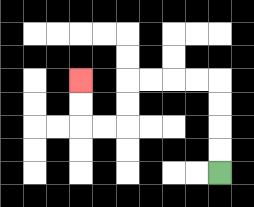{'start': '[9, 7]', 'end': '[3, 3]', 'path_directions': 'U,U,U,U,L,L,L,L,D,D,L,L,U,U', 'path_coordinates': '[[9, 7], [9, 6], [9, 5], [9, 4], [9, 3], [8, 3], [7, 3], [6, 3], [5, 3], [5, 4], [5, 5], [4, 5], [3, 5], [3, 4], [3, 3]]'}